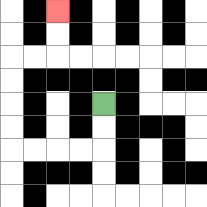{'start': '[4, 4]', 'end': '[2, 0]', 'path_directions': 'D,D,L,L,L,L,U,U,U,U,R,R,U,U', 'path_coordinates': '[[4, 4], [4, 5], [4, 6], [3, 6], [2, 6], [1, 6], [0, 6], [0, 5], [0, 4], [0, 3], [0, 2], [1, 2], [2, 2], [2, 1], [2, 0]]'}